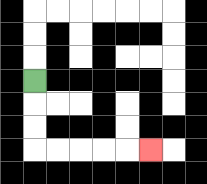{'start': '[1, 3]', 'end': '[6, 6]', 'path_directions': 'D,D,D,R,R,R,R,R', 'path_coordinates': '[[1, 3], [1, 4], [1, 5], [1, 6], [2, 6], [3, 6], [4, 6], [5, 6], [6, 6]]'}